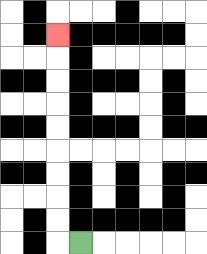{'start': '[3, 10]', 'end': '[2, 1]', 'path_directions': 'L,U,U,U,U,U,U,U,U,U', 'path_coordinates': '[[3, 10], [2, 10], [2, 9], [2, 8], [2, 7], [2, 6], [2, 5], [2, 4], [2, 3], [2, 2], [2, 1]]'}